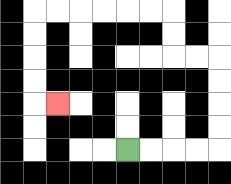{'start': '[5, 6]', 'end': '[2, 4]', 'path_directions': 'R,R,R,R,U,U,U,U,L,L,U,U,L,L,L,L,L,L,D,D,D,D,R', 'path_coordinates': '[[5, 6], [6, 6], [7, 6], [8, 6], [9, 6], [9, 5], [9, 4], [9, 3], [9, 2], [8, 2], [7, 2], [7, 1], [7, 0], [6, 0], [5, 0], [4, 0], [3, 0], [2, 0], [1, 0], [1, 1], [1, 2], [1, 3], [1, 4], [2, 4]]'}